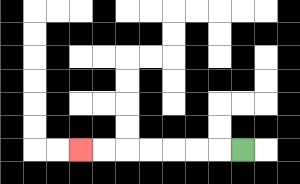{'start': '[10, 6]', 'end': '[3, 6]', 'path_directions': 'L,L,L,L,L,L,L', 'path_coordinates': '[[10, 6], [9, 6], [8, 6], [7, 6], [6, 6], [5, 6], [4, 6], [3, 6]]'}